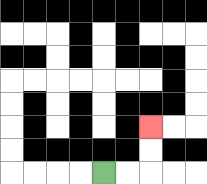{'start': '[4, 7]', 'end': '[6, 5]', 'path_directions': 'R,R,U,U', 'path_coordinates': '[[4, 7], [5, 7], [6, 7], [6, 6], [6, 5]]'}